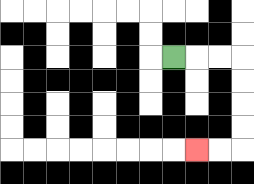{'start': '[7, 2]', 'end': '[8, 6]', 'path_directions': 'R,R,R,D,D,D,D,L,L', 'path_coordinates': '[[7, 2], [8, 2], [9, 2], [10, 2], [10, 3], [10, 4], [10, 5], [10, 6], [9, 6], [8, 6]]'}